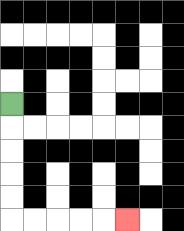{'start': '[0, 4]', 'end': '[5, 9]', 'path_directions': 'D,D,D,D,D,R,R,R,R,R', 'path_coordinates': '[[0, 4], [0, 5], [0, 6], [0, 7], [0, 8], [0, 9], [1, 9], [2, 9], [3, 9], [4, 9], [5, 9]]'}